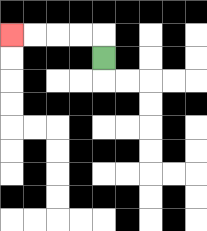{'start': '[4, 2]', 'end': '[0, 1]', 'path_directions': 'U,L,L,L,L', 'path_coordinates': '[[4, 2], [4, 1], [3, 1], [2, 1], [1, 1], [0, 1]]'}